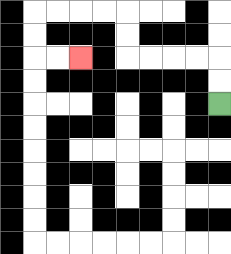{'start': '[9, 4]', 'end': '[3, 2]', 'path_directions': 'U,U,L,L,L,L,U,U,L,L,L,L,D,D,R,R', 'path_coordinates': '[[9, 4], [9, 3], [9, 2], [8, 2], [7, 2], [6, 2], [5, 2], [5, 1], [5, 0], [4, 0], [3, 0], [2, 0], [1, 0], [1, 1], [1, 2], [2, 2], [3, 2]]'}